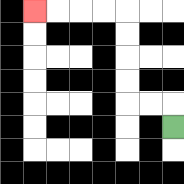{'start': '[7, 5]', 'end': '[1, 0]', 'path_directions': 'U,L,L,U,U,U,U,L,L,L,L', 'path_coordinates': '[[7, 5], [7, 4], [6, 4], [5, 4], [5, 3], [5, 2], [5, 1], [5, 0], [4, 0], [3, 0], [2, 0], [1, 0]]'}